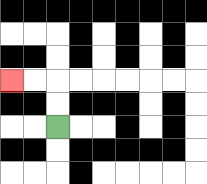{'start': '[2, 5]', 'end': '[0, 3]', 'path_directions': 'U,U,L,L', 'path_coordinates': '[[2, 5], [2, 4], [2, 3], [1, 3], [0, 3]]'}